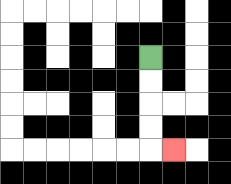{'start': '[6, 2]', 'end': '[7, 6]', 'path_directions': 'D,D,D,D,R', 'path_coordinates': '[[6, 2], [6, 3], [6, 4], [6, 5], [6, 6], [7, 6]]'}